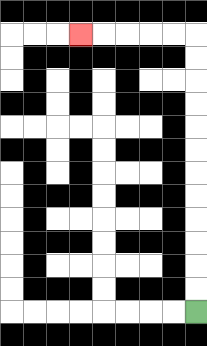{'start': '[8, 13]', 'end': '[3, 1]', 'path_directions': 'U,U,U,U,U,U,U,U,U,U,U,U,L,L,L,L,L', 'path_coordinates': '[[8, 13], [8, 12], [8, 11], [8, 10], [8, 9], [8, 8], [8, 7], [8, 6], [8, 5], [8, 4], [8, 3], [8, 2], [8, 1], [7, 1], [6, 1], [5, 1], [4, 1], [3, 1]]'}